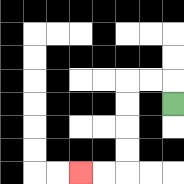{'start': '[7, 4]', 'end': '[3, 7]', 'path_directions': 'U,L,L,D,D,D,D,L,L', 'path_coordinates': '[[7, 4], [7, 3], [6, 3], [5, 3], [5, 4], [5, 5], [5, 6], [5, 7], [4, 7], [3, 7]]'}